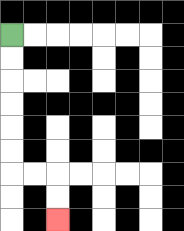{'start': '[0, 1]', 'end': '[2, 9]', 'path_directions': 'D,D,D,D,D,D,R,R,D,D', 'path_coordinates': '[[0, 1], [0, 2], [0, 3], [0, 4], [0, 5], [0, 6], [0, 7], [1, 7], [2, 7], [2, 8], [2, 9]]'}